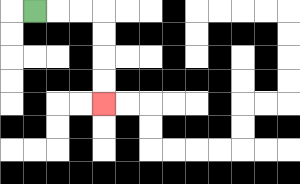{'start': '[1, 0]', 'end': '[4, 4]', 'path_directions': 'R,R,R,D,D,D,D', 'path_coordinates': '[[1, 0], [2, 0], [3, 0], [4, 0], [4, 1], [4, 2], [4, 3], [4, 4]]'}